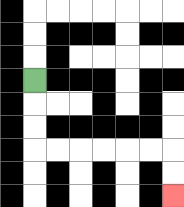{'start': '[1, 3]', 'end': '[7, 8]', 'path_directions': 'D,D,D,R,R,R,R,R,R,D,D', 'path_coordinates': '[[1, 3], [1, 4], [1, 5], [1, 6], [2, 6], [3, 6], [4, 6], [5, 6], [6, 6], [7, 6], [7, 7], [7, 8]]'}